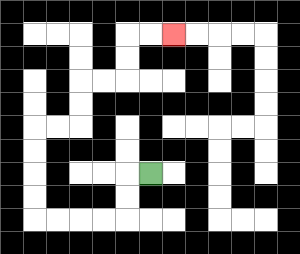{'start': '[6, 7]', 'end': '[7, 1]', 'path_directions': 'L,D,D,L,L,L,L,U,U,U,U,R,R,U,U,R,R,U,U,R,R', 'path_coordinates': '[[6, 7], [5, 7], [5, 8], [5, 9], [4, 9], [3, 9], [2, 9], [1, 9], [1, 8], [1, 7], [1, 6], [1, 5], [2, 5], [3, 5], [3, 4], [3, 3], [4, 3], [5, 3], [5, 2], [5, 1], [6, 1], [7, 1]]'}